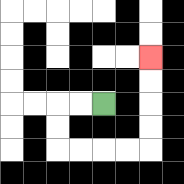{'start': '[4, 4]', 'end': '[6, 2]', 'path_directions': 'L,L,D,D,R,R,R,R,U,U,U,U', 'path_coordinates': '[[4, 4], [3, 4], [2, 4], [2, 5], [2, 6], [3, 6], [4, 6], [5, 6], [6, 6], [6, 5], [6, 4], [6, 3], [6, 2]]'}